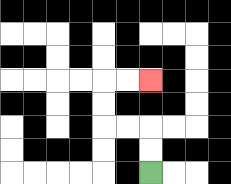{'start': '[6, 7]', 'end': '[6, 3]', 'path_directions': 'U,U,L,L,U,U,R,R', 'path_coordinates': '[[6, 7], [6, 6], [6, 5], [5, 5], [4, 5], [4, 4], [4, 3], [5, 3], [6, 3]]'}